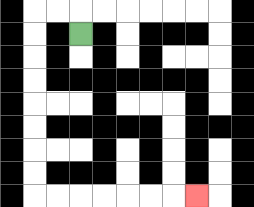{'start': '[3, 1]', 'end': '[8, 8]', 'path_directions': 'U,L,L,D,D,D,D,D,D,D,D,R,R,R,R,R,R,R', 'path_coordinates': '[[3, 1], [3, 0], [2, 0], [1, 0], [1, 1], [1, 2], [1, 3], [1, 4], [1, 5], [1, 6], [1, 7], [1, 8], [2, 8], [3, 8], [4, 8], [5, 8], [6, 8], [7, 8], [8, 8]]'}